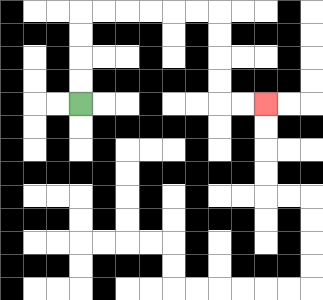{'start': '[3, 4]', 'end': '[11, 4]', 'path_directions': 'U,U,U,U,R,R,R,R,R,R,D,D,D,D,R,R', 'path_coordinates': '[[3, 4], [3, 3], [3, 2], [3, 1], [3, 0], [4, 0], [5, 0], [6, 0], [7, 0], [8, 0], [9, 0], [9, 1], [9, 2], [9, 3], [9, 4], [10, 4], [11, 4]]'}